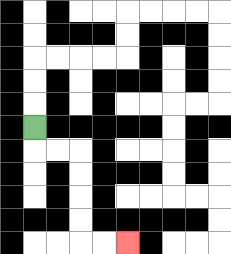{'start': '[1, 5]', 'end': '[5, 10]', 'path_directions': 'D,R,R,D,D,D,D,R,R', 'path_coordinates': '[[1, 5], [1, 6], [2, 6], [3, 6], [3, 7], [3, 8], [3, 9], [3, 10], [4, 10], [5, 10]]'}